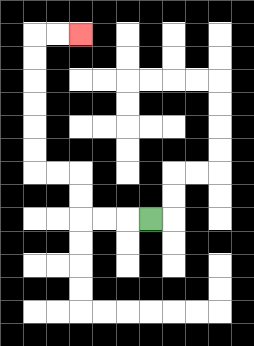{'start': '[6, 9]', 'end': '[3, 1]', 'path_directions': 'L,L,L,U,U,L,L,U,U,U,U,U,U,R,R', 'path_coordinates': '[[6, 9], [5, 9], [4, 9], [3, 9], [3, 8], [3, 7], [2, 7], [1, 7], [1, 6], [1, 5], [1, 4], [1, 3], [1, 2], [1, 1], [2, 1], [3, 1]]'}